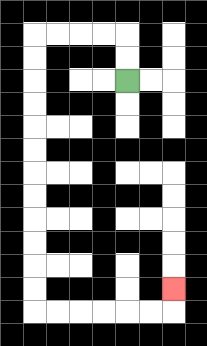{'start': '[5, 3]', 'end': '[7, 12]', 'path_directions': 'U,U,L,L,L,L,D,D,D,D,D,D,D,D,D,D,D,D,R,R,R,R,R,R,U', 'path_coordinates': '[[5, 3], [5, 2], [5, 1], [4, 1], [3, 1], [2, 1], [1, 1], [1, 2], [1, 3], [1, 4], [1, 5], [1, 6], [1, 7], [1, 8], [1, 9], [1, 10], [1, 11], [1, 12], [1, 13], [2, 13], [3, 13], [4, 13], [5, 13], [6, 13], [7, 13], [7, 12]]'}